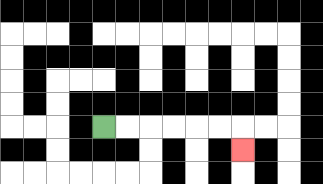{'start': '[4, 5]', 'end': '[10, 6]', 'path_directions': 'R,R,R,R,R,R,D', 'path_coordinates': '[[4, 5], [5, 5], [6, 5], [7, 5], [8, 5], [9, 5], [10, 5], [10, 6]]'}